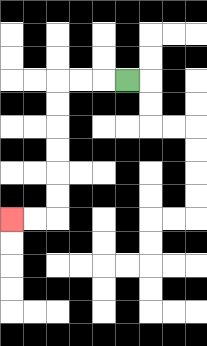{'start': '[5, 3]', 'end': '[0, 9]', 'path_directions': 'L,L,L,D,D,D,D,D,D,L,L', 'path_coordinates': '[[5, 3], [4, 3], [3, 3], [2, 3], [2, 4], [2, 5], [2, 6], [2, 7], [2, 8], [2, 9], [1, 9], [0, 9]]'}